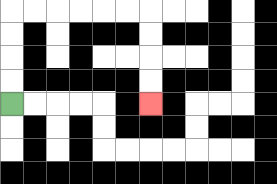{'start': '[0, 4]', 'end': '[6, 4]', 'path_directions': 'U,U,U,U,R,R,R,R,R,R,D,D,D,D', 'path_coordinates': '[[0, 4], [0, 3], [0, 2], [0, 1], [0, 0], [1, 0], [2, 0], [3, 0], [4, 0], [5, 0], [6, 0], [6, 1], [6, 2], [6, 3], [6, 4]]'}